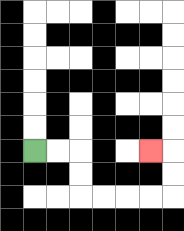{'start': '[1, 6]', 'end': '[6, 6]', 'path_directions': 'R,R,D,D,R,R,R,R,U,U,L', 'path_coordinates': '[[1, 6], [2, 6], [3, 6], [3, 7], [3, 8], [4, 8], [5, 8], [6, 8], [7, 8], [7, 7], [7, 6], [6, 6]]'}